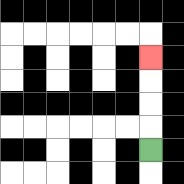{'start': '[6, 6]', 'end': '[6, 2]', 'path_directions': 'U,U,U,U', 'path_coordinates': '[[6, 6], [6, 5], [6, 4], [6, 3], [6, 2]]'}